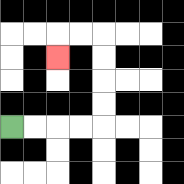{'start': '[0, 5]', 'end': '[2, 2]', 'path_directions': 'R,R,R,R,U,U,U,U,L,L,D', 'path_coordinates': '[[0, 5], [1, 5], [2, 5], [3, 5], [4, 5], [4, 4], [4, 3], [4, 2], [4, 1], [3, 1], [2, 1], [2, 2]]'}